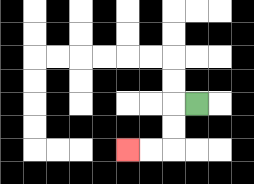{'start': '[8, 4]', 'end': '[5, 6]', 'path_directions': 'L,D,D,L,L', 'path_coordinates': '[[8, 4], [7, 4], [7, 5], [7, 6], [6, 6], [5, 6]]'}